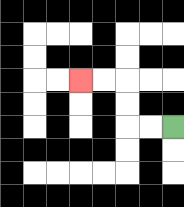{'start': '[7, 5]', 'end': '[3, 3]', 'path_directions': 'L,L,U,U,L,L', 'path_coordinates': '[[7, 5], [6, 5], [5, 5], [5, 4], [5, 3], [4, 3], [3, 3]]'}